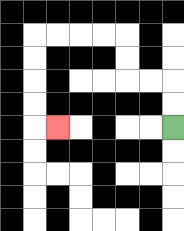{'start': '[7, 5]', 'end': '[2, 5]', 'path_directions': 'U,U,L,L,U,U,L,L,L,L,D,D,D,D,R', 'path_coordinates': '[[7, 5], [7, 4], [7, 3], [6, 3], [5, 3], [5, 2], [5, 1], [4, 1], [3, 1], [2, 1], [1, 1], [1, 2], [1, 3], [1, 4], [1, 5], [2, 5]]'}